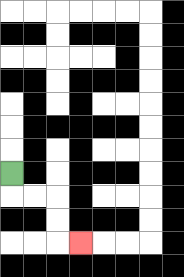{'start': '[0, 7]', 'end': '[3, 10]', 'path_directions': 'D,R,R,D,D,R', 'path_coordinates': '[[0, 7], [0, 8], [1, 8], [2, 8], [2, 9], [2, 10], [3, 10]]'}